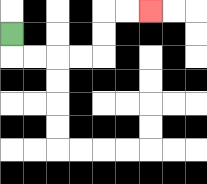{'start': '[0, 1]', 'end': '[6, 0]', 'path_directions': 'D,R,R,R,R,U,U,R,R', 'path_coordinates': '[[0, 1], [0, 2], [1, 2], [2, 2], [3, 2], [4, 2], [4, 1], [4, 0], [5, 0], [6, 0]]'}